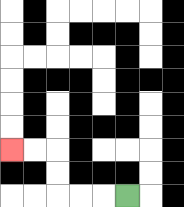{'start': '[5, 8]', 'end': '[0, 6]', 'path_directions': 'L,L,L,U,U,L,L', 'path_coordinates': '[[5, 8], [4, 8], [3, 8], [2, 8], [2, 7], [2, 6], [1, 6], [0, 6]]'}